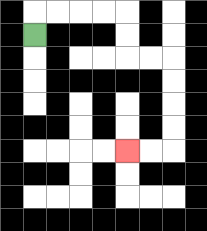{'start': '[1, 1]', 'end': '[5, 6]', 'path_directions': 'U,R,R,R,R,D,D,R,R,D,D,D,D,L,L', 'path_coordinates': '[[1, 1], [1, 0], [2, 0], [3, 0], [4, 0], [5, 0], [5, 1], [5, 2], [6, 2], [7, 2], [7, 3], [7, 4], [7, 5], [7, 6], [6, 6], [5, 6]]'}